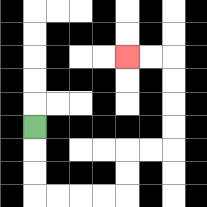{'start': '[1, 5]', 'end': '[5, 2]', 'path_directions': 'D,D,D,R,R,R,R,U,U,R,R,U,U,U,U,L,L', 'path_coordinates': '[[1, 5], [1, 6], [1, 7], [1, 8], [2, 8], [3, 8], [4, 8], [5, 8], [5, 7], [5, 6], [6, 6], [7, 6], [7, 5], [7, 4], [7, 3], [7, 2], [6, 2], [5, 2]]'}